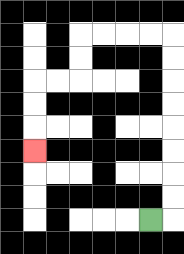{'start': '[6, 9]', 'end': '[1, 6]', 'path_directions': 'R,U,U,U,U,U,U,U,U,L,L,L,L,D,D,L,L,D,D,D', 'path_coordinates': '[[6, 9], [7, 9], [7, 8], [7, 7], [7, 6], [7, 5], [7, 4], [7, 3], [7, 2], [7, 1], [6, 1], [5, 1], [4, 1], [3, 1], [3, 2], [3, 3], [2, 3], [1, 3], [1, 4], [1, 5], [1, 6]]'}